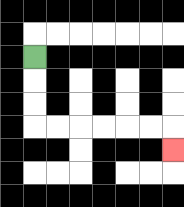{'start': '[1, 2]', 'end': '[7, 6]', 'path_directions': 'D,D,D,R,R,R,R,R,R,D', 'path_coordinates': '[[1, 2], [1, 3], [1, 4], [1, 5], [2, 5], [3, 5], [4, 5], [5, 5], [6, 5], [7, 5], [7, 6]]'}